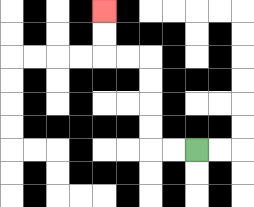{'start': '[8, 6]', 'end': '[4, 0]', 'path_directions': 'L,L,U,U,U,U,L,L,U,U', 'path_coordinates': '[[8, 6], [7, 6], [6, 6], [6, 5], [6, 4], [6, 3], [6, 2], [5, 2], [4, 2], [4, 1], [4, 0]]'}